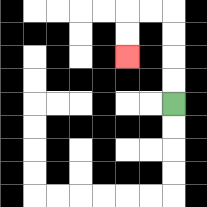{'start': '[7, 4]', 'end': '[5, 2]', 'path_directions': 'U,U,U,U,L,L,D,D', 'path_coordinates': '[[7, 4], [7, 3], [7, 2], [7, 1], [7, 0], [6, 0], [5, 0], [5, 1], [5, 2]]'}